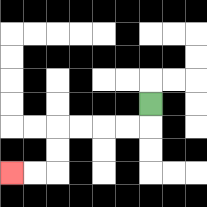{'start': '[6, 4]', 'end': '[0, 7]', 'path_directions': 'D,L,L,L,L,D,D,L,L', 'path_coordinates': '[[6, 4], [6, 5], [5, 5], [4, 5], [3, 5], [2, 5], [2, 6], [2, 7], [1, 7], [0, 7]]'}